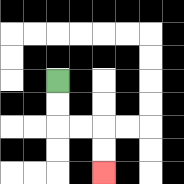{'start': '[2, 3]', 'end': '[4, 7]', 'path_directions': 'D,D,R,R,D,D', 'path_coordinates': '[[2, 3], [2, 4], [2, 5], [3, 5], [4, 5], [4, 6], [4, 7]]'}